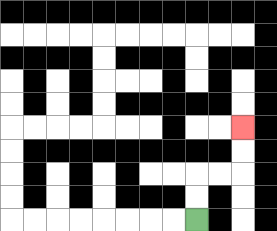{'start': '[8, 9]', 'end': '[10, 5]', 'path_directions': 'U,U,R,R,U,U', 'path_coordinates': '[[8, 9], [8, 8], [8, 7], [9, 7], [10, 7], [10, 6], [10, 5]]'}